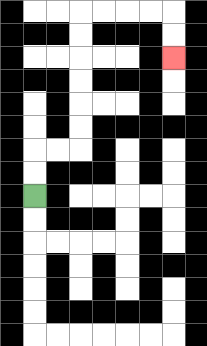{'start': '[1, 8]', 'end': '[7, 2]', 'path_directions': 'U,U,R,R,U,U,U,U,U,U,R,R,R,R,D,D', 'path_coordinates': '[[1, 8], [1, 7], [1, 6], [2, 6], [3, 6], [3, 5], [3, 4], [3, 3], [3, 2], [3, 1], [3, 0], [4, 0], [5, 0], [6, 0], [7, 0], [7, 1], [7, 2]]'}